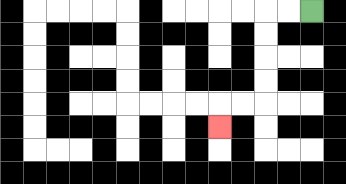{'start': '[13, 0]', 'end': '[9, 5]', 'path_directions': 'L,L,D,D,D,D,L,L,D', 'path_coordinates': '[[13, 0], [12, 0], [11, 0], [11, 1], [11, 2], [11, 3], [11, 4], [10, 4], [9, 4], [9, 5]]'}